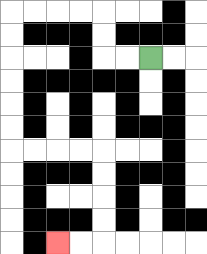{'start': '[6, 2]', 'end': '[2, 10]', 'path_directions': 'L,L,U,U,L,L,L,L,D,D,D,D,D,D,R,R,R,R,D,D,D,D,L,L', 'path_coordinates': '[[6, 2], [5, 2], [4, 2], [4, 1], [4, 0], [3, 0], [2, 0], [1, 0], [0, 0], [0, 1], [0, 2], [0, 3], [0, 4], [0, 5], [0, 6], [1, 6], [2, 6], [3, 6], [4, 6], [4, 7], [4, 8], [4, 9], [4, 10], [3, 10], [2, 10]]'}